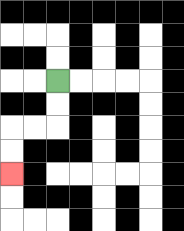{'start': '[2, 3]', 'end': '[0, 7]', 'path_directions': 'D,D,L,L,D,D', 'path_coordinates': '[[2, 3], [2, 4], [2, 5], [1, 5], [0, 5], [0, 6], [0, 7]]'}